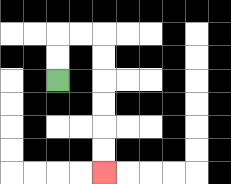{'start': '[2, 3]', 'end': '[4, 7]', 'path_directions': 'U,U,R,R,D,D,D,D,D,D', 'path_coordinates': '[[2, 3], [2, 2], [2, 1], [3, 1], [4, 1], [4, 2], [4, 3], [4, 4], [4, 5], [4, 6], [4, 7]]'}